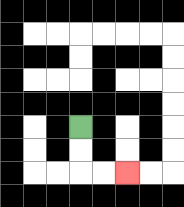{'start': '[3, 5]', 'end': '[5, 7]', 'path_directions': 'D,D,R,R', 'path_coordinates': '[[3, 5], [3, 6], [3, 7], [4, 7], [5, 7]]'}